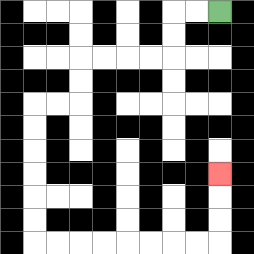{'start': '[9, 0]', 'end': '[9, 7]', 'path_directions': 'L,L,D,D,L,L,L,L,D,D,L,L,D,D,D,D,D,D,R,R,R,R,R,R,R,R,U,U,U', 'path_coordinates': '[[9, 0], [8, 0], [7, 0], [7, 1], [7, 2], [6, 2], [5, 2], [4, 2], [3, 2], [3, 3], [3, 4], [2, 4], [1, 4], [1, 5], [1, 6], [1, 7], [1, 8], [1, 9], [1, 10], [2, 10], [3, 10], [4, 10], [5, 10], [6, 10], [7, 10], [8, 10], [9, 10], [9, 9], [9, 8], [9, 7]]'}